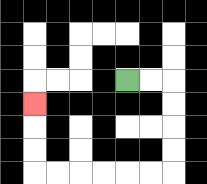{'start': '[5, 3]', 'end': '[1, 4]', 'path_directions': 'R,R,D,D,D,D,L,L,L,L,L,L,U,U,U', 'path_coordinates': '[[5, 3], [6, 3], [7, 3], [7, 4], [7, 5], [7, 6], [7, 7], [6, 7], [5, 7], [4, 7], [3, 7], [2, 7], [1, 7], [1, 6], [1, 5], [1, 4]]'}